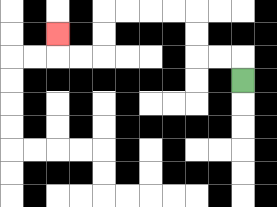{'start': '[10, 3]', 'end': '[2, 1]', 'path_directions': 'U,L,L,U,U,L,L,L,L,D,D,L,L,U', 'path_coordinates': '[[10, 3], [10, 2], [9, 2], [8, 2], [8, 1], [8, 0], [7, 0], [6, 0], [5, 0], [4, 0], [4, 1], [4, 2], [3, 2], [2, 2], [2, 1]]'}